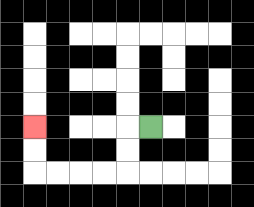{'start': '[6, 5]', 'end': '[1, 5]', 'path_directions': 'L,D,D,L,L,L,L,U,U', 'path_coordinates': '[[6, 5], [5, 5], [5, 6], [5, 7], [4, 7], [3, 7], [2, 7], [1, 7], [1, 6], [1, 5]]'}